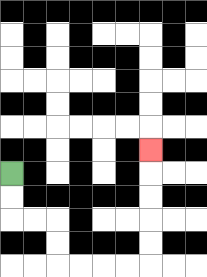{'start': '[0, 7]', 'end': '[6, 6]', 'path_directions': 'D,D,R,R,D,D,R,R,R,R,U,U,U,U,U', 'path_coordinates': '[[0, 7], [0, 8], [0, 9], [1, 9], [2, 9], [2, 10], [2, 11], [3, 11], [4, 11], [5, 11], [6, 11], [6, 10], [6, 9], [6, 8], [6, 7], [6, 6]]'}